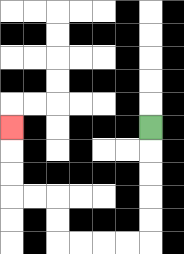{'start': '[6, 5]', 'end': '[0, 5]', 'path_directions': 'D,D,D,D,D,L,L,L,L,U,U,L,L,U,U,U', 'path_coordinates': '[[6, 5], [6, 6], [6, 7], [6, 8], [6, 9], [6, 10], [5, 10], [4, 10], [3, 10], [2, 10], [2, 9], [2, 8], [1, 8], [0, 8], [0, 7], [0, 6], [0, 5]]'}